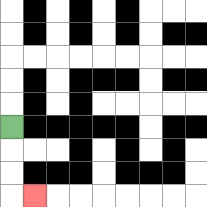{'start': '[0, 5]', 'end': '[1, 8]', 'path_directions': 'D,D,D,R', 'path_coordinates': '[[0, 5], [0, 6], [0, 7], [0, 8], [1, 8]]'}